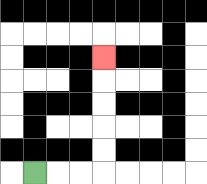{'start': '[1, 7]', 'end': '[4, 2]', 'path_directions': 'R,R,R,U,U,U,U,U', 'path_coordinates': '[[1, 7], [2, 7], [3, 7], [4, 7], [4, 6], [4, 5], [4, 4], [4, 3], [4, 2]]'}